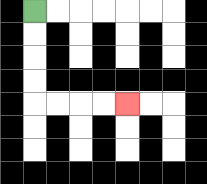{'start': '[1, 0]', 'end': '[5, 4]', 'path_directions': 'D,D,D,D,R,R,R,R', 'path_coordinates': '[[1, 0], [1, 1], [1, 2], [1, 3], [1, 4], [2, 4], [3, 4], [4, 4], [5, 4]]'}